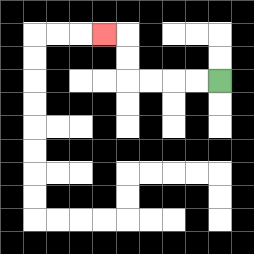{'start': '[9, 3]', 'end': '[4, 1]', 'path_directions': 'L,L,L,L,U,U,L', 'path_coordinates': '[[9, 3], [8, 3], [7, 3], [6, 3], [5, 3], [5, 2], [5, 1], [4, 1]]'}